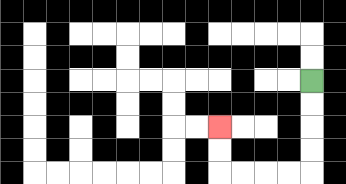{'start': '[13, 3]', 'end': '[9, 5]', 'path_directions': 'D,D,D,D,L,L,L,L,U,U', 'path_coordinates': '[[13, 3], [13, 4], [13, 5], [13, 6], [13, 7], [12, 7], [11, 7], [10, 7], [9, 7], [9, 6], [9, 5]]'}